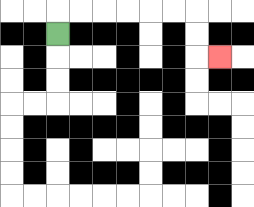{'start': '[2, 1]', 'end': '[9, 2]', 'path_directions': 'U,R,R,R,R,R,R,D,D,R', 'path_coordinates': '[[2, 1], [2, 0], [3, 0], [4, 0], [5, 0], [6, 0], [7, 0], [8, 0], [8, 1], [8, 2], [9, 2]]'}